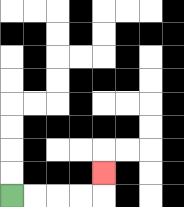{'start': '[0, 8]', 'end': '[4, 7]', 'path_directions': 'R,R,R,R,U', 'path_coordinates': '[[0, 8], [1, 8], [2, 8], [3, 8], [4, 8], [4, 7]]'}